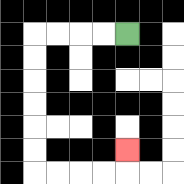{'start': '[5, 1]', 'end': '[5, 6]', 'path_directions': 'L,L,L,L,D,D,D,D,D,D,R,R,R,R,U', 'path_coordinates': '[[5, 1], [4, 1], [3, 1], [2, 1], [1, 1], [1, 2], [1, 3], [1, 4], [1, 5], [1, 6], [1, 7], [2, 7], [3, 7], [4, 7], [5, 7], [5, 6]]'}